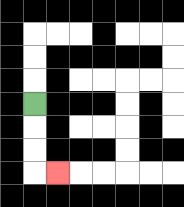{'start': '[1, 4]', 'end': '[2, 7]', 'path_directions': 'D,D,D,R', 'path_coordinates': '[[1, 4], [1, 5], [1, 6], [1, 7], [2, 7]]'}